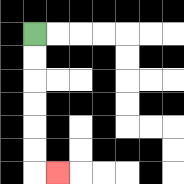{'start': '[1, 1]', 'end': '[2, 7]', 'path_directions': 'D,D,D,D,D,D,R', 'path_coordinates': '[[1, 1], [1, 2], [1, 3], [1, 4], [1, 5], [1, 6], [1, 7], [2, 7]]'}